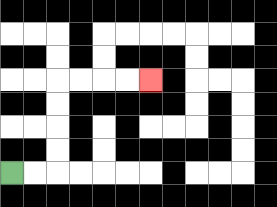{'start': '[0, 7]', 'end': '[6, 3]', 'path_directions': 'R,R,U,U,U,U,R,R,R,R', 'path_coordinates': '[[0, 7], [1, 7], [2, 7], [2, 6], [2, 5], [2, 4], [2, 3], [3, 3], [4, 3], [5, 3], [6, 3]]'}